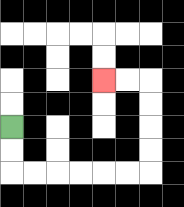{'start': '[0, 5]', 'end': '[4, 3]', 'path_directions': 'D,D,R,R,R,R,R,R,U,U,U,U,L,L', 'path_coordinates': '[[0, 5], [0, 6], [0, 7], [1, 7], [2, 7], [3, 7], [4, 7], [5, 7], [6, 7], [6, 6], [6, 5], [6, 4], [6, 3], [5, 3], [4, 3]]'}